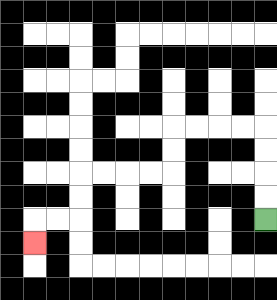{'start': '[11, 9]', 'end': '[1, 10]', 'path_directions': 'U,U,U,U,L,L,L,L,D,D,L,L,L,L,D,D,L,L,D', 'path_coordinates': '[[11, 9], [11, 8], [11, 7], [11, 6], [11, 5], [10, 5], [9, 5], [8, 5], [7, 5], [7, 6], [7, 7], [6, 7], [5, 7], [4, 7], [3, 7], [3, 8], [3, 9], [2, 9], [1, 9], [1, 10]]'}